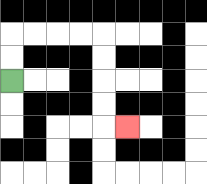{'start': '[0, 3]', 'end': '[5, 5]', 'path_directions': 'U,U,R,R,R,R,D,D,D,D,R', 'path_coordinates': '[[0, 3], [0, 2], [0, 1], [1, 1], [2, 1], [3, 1], [4, 1], [4, 2], [4, 3], [4, 4], [4, 5], [5, 5]]'}